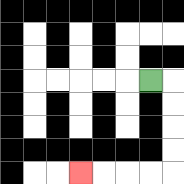{'start': '[6, 3]', 'end': '[3, 7]', 'path_directions': 'R,D,D,D,D,L,L,L,L', 'path_coordinates': '[[6, 3], [7, 3], [7, 4], [7, 5], [7, 6], [7, 7], [6, 7], [5, 7], [4, 7], [3, 7]]'}